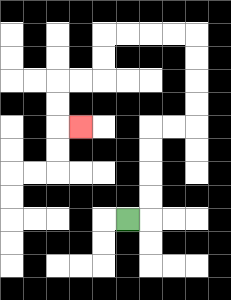{'start': '[5, 9]', 'end': '[3, 5]', 'path_directions': 'R,U,U,U,U,R,R,U,U,U,U,L,L,L,L,D,D,L,L,D,D,R', 'path_coordinates': '[[5, 9], [6, 9], [6, 8], [6, 7], [6, 6], [6, 5], [7, 5], [8, 5], [8, 4], [8, 3], [8, 2], [8, 1], [7, 1], [6, 1], [5, 1], [4, 1], [4, 2], [4, 3], [3, 3], [2, 3], [2, 4], [2, 5], [3, 5]]'}